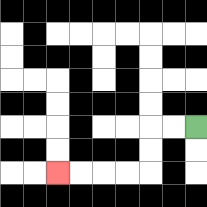{'start': '[8, 5]', 'end': '[2, 7]', 'path_directions': 'L,L,D,D,L,L,L,L', 'path_coordinates': '[[8, 5], [7, 5], [6, 5], [6, 6], [6, 7], [5, 7], [4, 7], [3, 7], [2, 7]]'}